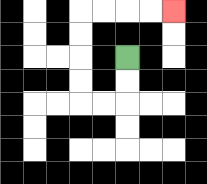{'start': '[5, 2]', 'end': '[7, 0]', 'path_directions': 'D,D,L,L,U,U,U,U,R,R,R,R', 'path_coordinates': '[[5, 2], [5, 3], [5, 4], [4, 4], [3, 4], [3, 3], [3, 2], [3, 1], [3, 0], [4, 0], [5, 0], [6, 0], [7, 0]]'}